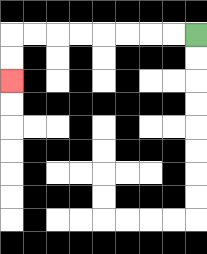{'start': '[8, 1]', 'end': '[0, 3]', 'path_directions': 'L,L,L,L,L,L,L,L,D,D', 'path_coordinates': '[[8, 1], [7, 1], [6, 1], [5, 1], [4, 1], [3, 1], [2, 1], [1, 1], [0, 1], [0, 2], [0, 3]]'}